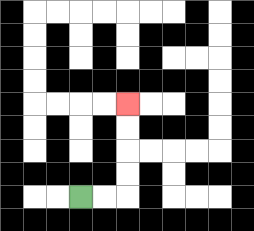{'start': '[3, 8]', 'end': '[5, 4]', 'path_directions': 'R,R,U,U,U,U', 'path_coordinates': '[[3, 8], [4, 8], [5, 8], [5, 7], [5, 6], [5, 5], [5, 4]]'}